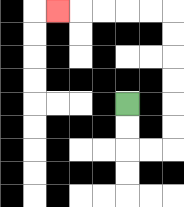{'start': '[5, 4]', 'end': '[2, 0]', 'path_directions': 'D,D,R,R,U,U,U,U,U,U,L,L,L,L,L', 'path_coordinates': '[[5, 4], [5, 5], [5, 6], [6, 6], [7, 6], [7, 5], [7, 4], [7, 3], [7, 2], [7, 1], [7, 0], [6, 0], [5, 0], [4, 0], [3, 0], [2, 0]]'}